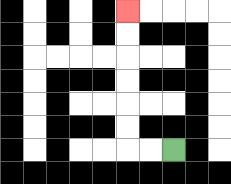{'start': '[7, 6]', 'end': '[5, 0]', 'path_directions': 'L,L,U,U,U,U,U,U', 'path_coordinates': '[[7, 6], [6, 6], [5, 6], [5, 5], [5, 4], [5, 3], [5, 2], [5, 1], [5, 0]]'}